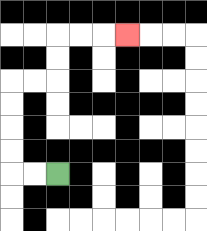{'start': '[2, 7]', 'end': '[5, 1]', 'path_directions': 'L,L,U,U,U,U,R,R,U,U,R,R,R', 'path_coordinates': '[[2, 7], [1, 7], [0, 7], [0, 6], [0, 5], [0, 4], [0, 3], [1, 3], [2, 3], [2, 2], [2, 1], [3, 1], [4, 1], [5, 1]]'}